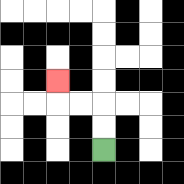{'start': '[4, 6]', 'end': '[2, 3]', 'path_directions': 'U,U,L,L,U', 'path_coordinates': '[[4, 6], [4, 5], [4, 4], [3, 4], [2, 4], [2, 3]]'}